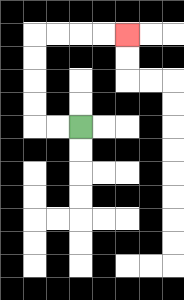{'start': '[3, 5]', 'end': '[5, 1]', 'path_directions': 'L,L,U,U,U,U,R,R,R,R', 'path_coordinates': '[[3, 5], [2, 5], [1, 5], [1, 4], [1, 3], [1, 2], [1, 1], [2, 1], [3, 1], [4, 1], [5, 1]]'}